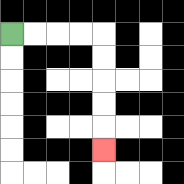{'start': '[0, 1]', 'end': '[4, 6]', 'path_directions': 'R,R,R,R,D,D,D,D,D', 'path_coordinates': '[[0, 1], [1, 1], [2, 1], [3, 1], [4, 1], [4, 2], [4, 3], [4, 4], [4, 5], [4, 6]]'}